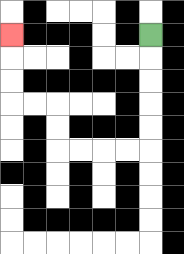{'start': '[6, 1]', 'end': '[0, 1]', 'path_directions': 'D,D,D,D,D,L,L,L,L,U,U,L,L,U,U,U', 'path_coordinates': '[[6, 1], [6, 2], [6, 3], [6, 4], [6, 5], [6, 6], [5, 6], [4, 6], [3, 6], [2, 6], [2, 5], [2, 4], [1, 4], [0, 4], [0, 3], [0, 2], [0, 1]]'}